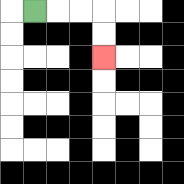{'start': '[1, 0]', 'end': '[4, 2]', 'path_directions': 'R,R,R,D,D', 'path_coordinates': '[[1, 0], [2, 0], [3, 0], [4, 0], [4, 1], [4, 2]]'}